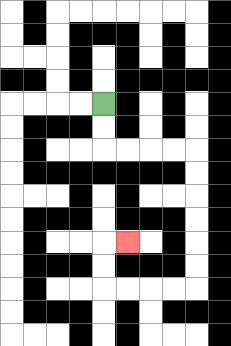{'start': '[4, 4]', 'end': '[5, 10]', 'path_directions': 'D,D,R,R,R,R,D,D,D,D,D,D,L,L,L,L,U,U,R', 'path_coordinates': '[[4, 4], [4, 5], [4, 6], [5, 6], [6, 6], [7, 6], [8, 6], [8, 7], [8, 8], [8, 9], [8, 10], [8, 11], [8, 12], [7, 12], [6, 12], [5, 12], [4, 12], [4, 11], [4, 10], [5, 10]]'}